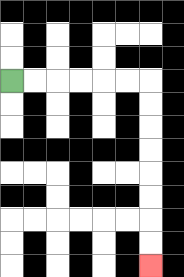{'start': '[0, 3]', 'end': '[6, 11]', 'path_directions': 'R,R,R,R,R,R,D,D,D,D,D,D,D,D', 'path_coordinates': '[[0, 3], [1, 3], [2, 3], [3, 3], [4, 3], [5, 3], [6, 3], [6, 4], [6, 5], [6, 6], [6, 7], [6, 8], [6, 9], [6, 10], [6, 11]]'}